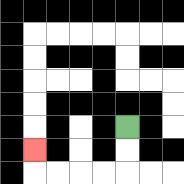{'start': '[5, 5]', 'end': '[1, 6]', 'path_directions': 'D,D,L,L,L,L,U', 'path_coordinates': '[[5, 5], [5, 6], [5, 7], [4, 7], [3, 7], [2, 7], [1, 7], [1, 6]]'}